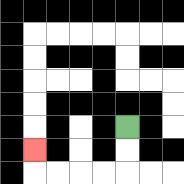{'start': '[5, 5]', 'end': '[1, 6]', 'path_directions': 'D,D,L,L,L,L,U', 'path_coordinates': '[[5, 5], [5, 6], [5, 7], [4, 7], [3, 7], [2, 7], [1, 7], [1, 6]]'}